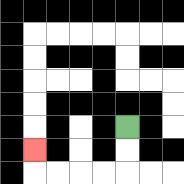{'start': '[5, 5]', 'end': '[1, 6]', 'path_directions': 'D,D,L,L,L,L,U', 'path_coordinates': '[[5, 5], [5, 6], [5, 7], [4, 7], [3, 7], [2, 7], [1, 7], [1, 6]]'}